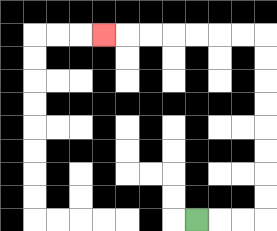{'start': '[8, 9]', 'end': '[4, 1]', 'path_directions': 'R,R,R,U,U,U,U,U,U,U,U,L,L,L,L,L,L,L', 'path_coordinates': '[[8, 9], [9, 9], [10, 9], [11, 9], [11, 8], [11, 7], [11, 6], [11, 5], [11, 4], [11, 3], [11, 2], [11, 1], [10, 1], [9, 1], [8, 1], [7, 1], [6, 1], [5, 1], [4, 1]]'}